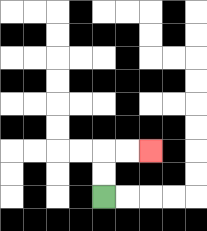{'start': '[4, 8]', 'end': '[6, 6]', 'path_directions': 'U,U,R,R', 'path_coordinates': '[[4, 8], [4, 7], [4, 6], [5, 6], [6, 6]]'}